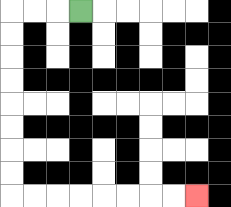{'start': '[3, 0]', 'end': '[8, 8]', 'path_directions': 'L,L,L,D,D,D,D,D,D,D,D,R,R,R,R,R,R,R,R', 'path_coordinates': '[[3, 0], [2, 0], [1, 0], [0, 0], [0, 1], [0, 2], [0, 3], [0, 4], [0, 5], [0, 6], [0, 7], [0, 8], [1, 8], [2, 8], [3, 8], [4, 8], [5, 8], [6, 8], [7, 8], [8, 8]]'}